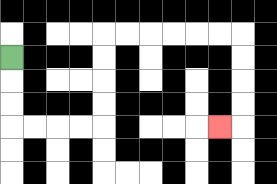{'start': '[0, 2]', 'end': '[9, 5]', 'path_directions': 'D,D,D,R,R,R,R,U,U,U,U,R,R,R,R,R,R,D,D,D,D,L', 'path_coordinates': '[[0, 2], [0, 3], [0, 4], [0, 5], [1, 5], [2, 5], [3, 5], [4, 5], [4, 4], [4, 3], [4, 2], [4, 1], [5, 1], [6, 1], [7, 1], [8, 1], [9, 1], [10, 1], [10, 2], [10, 3], [10, 4], [10, 5], [9, 5]]'}